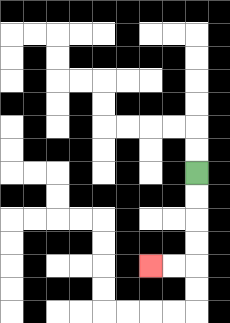{'start': '[8, 7]', 'end': '[6, 11]', 'path_directions': 'D,D,D,D,L,L', 'path_coordinates': '[[8, 7], [8, 8], [8, 9], [8, 10], [8, 11], [7, 11], [6, 11]]'}